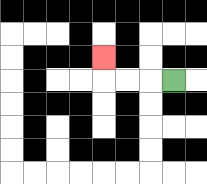{'start': '[7, 3]', 'end': '[4, 2]', 'path_directions': 'L,L,L,U', 'path_coordinates': '[[7, 3], [6, 3], [5, 3], [4, 3], [4, 2]]'}